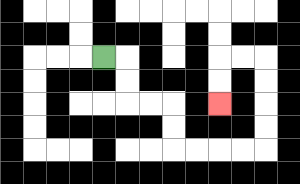{'start': '[4, 2]', 'end': '[9, 4]', 'path_directions': 'R,D,D,R,R,D,D,R,R,R,R,U,U,U,U,L,L,D,D', 'path_coordinates': '[[4, 2], [5, 2], [5, 3], [5, 4], [6, 4], [7, 4], [7, 5], [7, 6], [8, 6], [9, 6], [10, 6], [11, 6], [11, 5], [11, 4], [11, 3], [11, 2], [10, 2], [9, 2], [9, 3], [9, 4]]'}